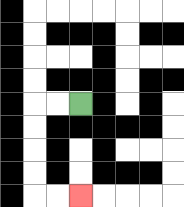{'start': '[3, 4]', 'end': '[3, 8]', 'path_directions': 'L,L,D,D,D,D,R,R', 'path_coordinates': '[[3, 4], [2, 4], [1, 4], [1, 5], [1, 6], [1, 7], [1, 8], [2, 8], [3, 8]]'}